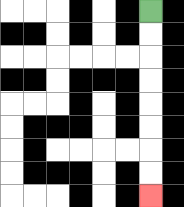{'start': '[6, 0]', 'end': '[6, 8]', 'path_directions': 'D,D,D,D,D,D,D,D', 'path_coordinates': '[[6, 0], [6, 1], [6, 2], [6, 3], [6, 4], [6, 5], [6, 6], [6, 7], [6, 8]]'}